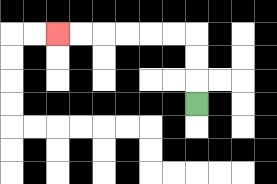{'start': '[8, 4]', 'end': '[2, 1]', 'path_directions': 'U,U,U,L,L,L,L,L,L', 'path_coordinates': '[[8, 4], [8, 3], [8, 2], [8, 1], [7, 1], [6, 1], [5, 1], [4, 1], [3, 1], [2, 1]]'}